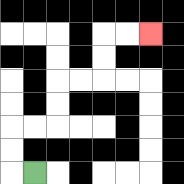{'start': '[1, 7]', 'end': '[6, 1]', 'path_directions': 'L,U,U,R,R,U,U,R,R,U,U,R,R', 'path_coordinates': '[[1, 7], [0, 7], [0, 6], [0, 5], [1, 5], [2, 5], [2, 4], [2, 3], [3, 3], [4, 3], [4, 2], [4, 1], [5, 1], [6, 1]]'}